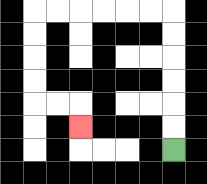{'start': '[7, 6]', 'end': '[3, 5]', 'path_directions': 'U,U,U,U,U,U,L,L,L,L,L,L,D,D,D,D,R,R,D', 'path_coordinates': '[[7, 6], [7, 5], [7, 4], [7, 3], [7, 2], [7, 1], [7, 0], [6, 0], [5, 0], [4, 0], [3, 0], [2, 0], [1, 0], [1, 1], [1, 2], [1, 3], [1, 4], [2, 4], [3, 4], [3, 5]]'}